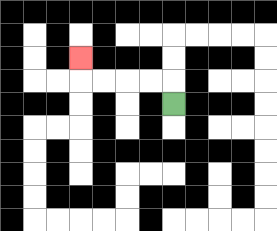{'start': '[7, 4]', 'end': '[3, 2]', 'path_directions': 'U,L,L,L,L,U', 'path_coordinates': '[[7, 4], [7, 3], [6, 3], [5, 3], [4, 3], [3, 3], [3, 2]]'}